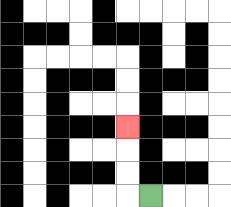{'start': '[6, 8]', 'end': '[5, 5]', 'path_directions': 'L,U,U,U', 'path_coordinates': '[[6, 8], [5, 8], [5, 7], [5, 6], [5, 5]]'}